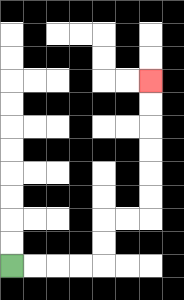{'start': '[0, 11]', 'end': '[6, 3]', 'path_directions': 'R,R,R,R,U,U,R,R,U,U,U,U,U,U', 'path_coordinates': '[[0, 11], [1, 11], [2, 11], [3, 11], [4, 11], [4, 10], [4, 9], [5, 9], [6, 9], [6, 8], [6, 7], [6, 6], [6, 5], [6, 4], [6, 3]]'}